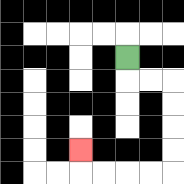{'start': '[5, 2]', 'end': '[3, 6]', 'path_directions': 'D,R,R,D,D,D,D,L,L,L,L,U', 'path_coordinates': '[[5, 2], [5, 3], [6, 3], [7, 3], [7, 4], [7, 5], [7, 6], [7, 7], [6, 7], [5, 7], [4, 7], [3, 7], [3, 6]]'}